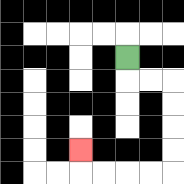{'start': '[5, 2]', 'end': '[3, 6]', 'path_directions': 'D,R,R,D,D,D,D,L,L,L,L,U', 'path_coordinates': '[[5, 2], [5, 3], [6, 3], [7, 3], [7, 4], [7, 5], [7, 6], [7, 7], [6, 7], [5, 7], [4, 7], [3, 7], [3, 6]]'}